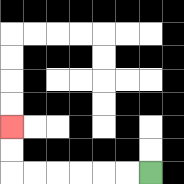{'start': '[6, 7]', 'end': '[0, 5]', 'path_directions': 'L,L,L,L,L,L,U,U', 'path_coordinates': '[[6, 7], [5, 7], [4, 7], [3, 7], [2, 7], [1, 7], [0, 7], [0, 6], [0, 5]]'}